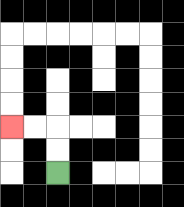{'start': '[2, 7]', 'end': '[0, 5]', 'path_directions': 'U,U,L,L', 'path_coordinates': '[[2, 7], [2, 6], [2, 5], [1, 5], [0, 5]]'}